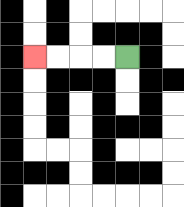{'start': '[5, 2]', 'end': '[1, 2]', 'path_directions': 'L,L,L,L', 'path_coordinates': '[[5, 2], [4, 2], [3, 2], [2, 2], [1, 2]]'}